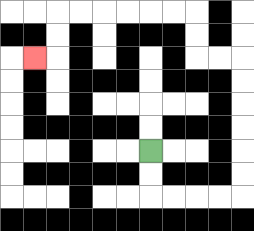{'start': '[6, 6]', 'end': '[1, 2]', 'path_directions': 'D,D,R,R,R,R,U,U,U,U,U,U,L,L,U,U,L,L,L,L,L,L,D,D,L', 'path_coordinates': '[[6, 6], [6, 7], [6, 8], [7, 8], [8, 8], [9, 8], [10, 8], [10, 7], [10, 6], [10, 5], [10, 4], [10, 3], [10, 2], [9, 2], [8, 2], [8, 1], [8, 0], [7, 0], [6, 0], [5, 0], [4, 0], [3, 0], [2, 0], [2, 1], [2, 2], [1, 2]]'}